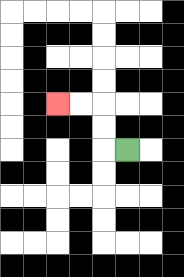{'start': '[5, 6]', 'end': '[2, 4]', 'path_directions': 'L,U,U,L,L', 'path_coordinates': '[[5, 6], [4, 6], [4, 5], [4, 4], [3, 4], [2, 4]]'}